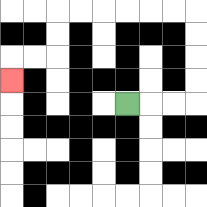{'start': '[5, 4]', 'end': '[0, 3]', 'path_directions': 'R,R,R,U,U,U,U,L,L,L,L,L,L,D,D,L,L,D', 'path_coordinates': '[[5, 4], [6, 4], [7, 4], [8, 4], [8, 3], [8, 2], [8, 1], [8, 0], [7, 0], [6, 0], [5, 0], [4, 0], [3, 0], [2, 0], [2, 1], [2, 2], [1, 2], [0, 2], [0, 3]]'}